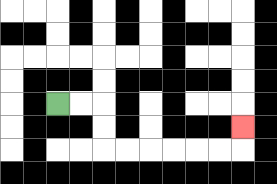{'start': '[2, 4]', 'end': '[10, 5]', 'path_directions': 'R,R,D,D,R,R,R,R,R,R,U', 'path_coordinates': '[[2, 4], [3, 4], [4, 4], [4, 5], [4, 6], [5, 6], [6, 6], [7, 6], [8, 6], [9, 6], [10, 6], [10, 5]]'}